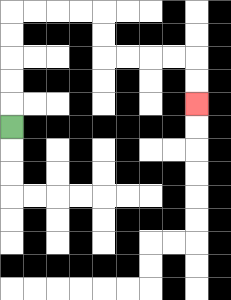{'start': '[0, 5]', 'end': '[8, 4]', 'path_directions': 'U,U,U,U,U,R,R,R,R,D,D,R,R,R,R,D,D', 'path_coordinates': '[[0, 5], [0, 4], [0, 3], [0, 2], [0, 1], [0, 0], [1, 0], [2, 0], [3, 0], [4, 0], [4, 1], [4, 2], [5, 2], [6, 2], [7, 2], [8, 2], [8, 3], [8, 4]]'}